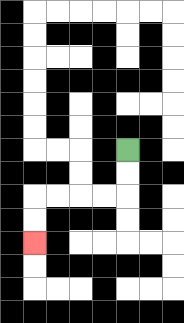{'start': '[5, 6]', 'end': '[1, 10]', 'path_directions': 'D,D,L,L,L,L,D,D', 'path_coordinates': '[[5, 6], [5, 7], [5, 8], [4, 8], [3, 8], [2, 8], [1, 8], [1, 9], [1, 10]]'}